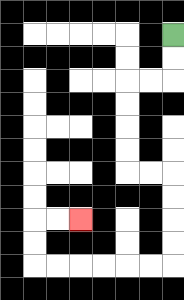{'start': '[7, 1]', 'end': '[3, 9]', 'path_directions': 'D,D,L,L,D,D,D,D,R,R,D,D,D,D,L,L,L,L,L,L,U,U,R,R', 'path_coordinates': '[[7, 1], [7, 2], [7, 3], [6, 3], [5, 3], [5, 4], [5, 5], [5, 6], [5, 7], [6, 7], [7, 7], [7, 8], [7, 9], [7, 10], [7, 11], [6, 11], [5, 11], [4, 11], [3, 11], [2, 11], [1, 11], [1, 10], [1, 9], [2, 9], [3, 9]]'}